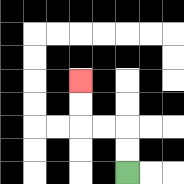{'start': '[5, 7]', 'end': '[3, 3]', 'path_directions': 'U,U,L,L,U,U', 'path_coordinates': '[[5, 7], [5, 6], [5, 5], [4, 5], [3, 5], [3, 4], [3, 3]]'}